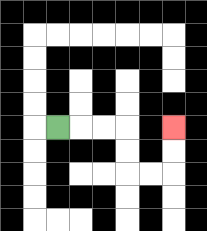{'start': '[2, 5]', 'end': '[7, 5]', 'path_directions': 'R,R,R,D,D,R,R,U,U', 'path_coordinates': '[[2, 5], [3, 5], [4, 5], [5, 5], [5, 6], [5, 7], [6, 7], [7, 7], [7, 6], [7, 5]]'}